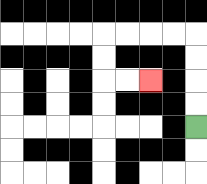{'start': '[8, 5]', 'end': '[6, 3]', 'path_directions': 'U,U,U,U,L,L,L,L,D,D,R,R', 'path_coordinates': '[[8, 5], [8, 4], [8, 3], [8, 2], [8, 1], [7, 1], [6, 1], [5, 1], [4, 1], [4, 2], [4, 3], [5, 3], [6, 3]]'}